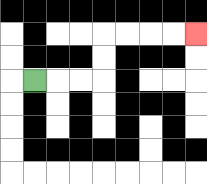{'start': '[1, 3]', 'end': '[8, 1]', 'path_directions': 'R,R,R,U,U,R,R,R,R', 'path_coordinates': '[[1, 3], [2, 3], [3, 3], [4, 3], [4, 2], [4, 1], [5, 1], [6, 1], [7, 1], [8, 1]]'}